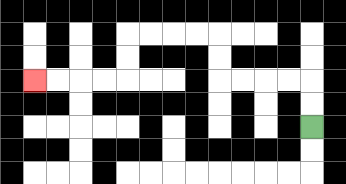{'start': '[13, 5]', 'end': '[1, 3]', 'path_directions': 'U,U,L,L,L,L,U,U,L,L,L,L,D,D,L,L,L,L', 'path_coordinates': '[[13, 5], [13, 4], [13, 3], [12, 3], [11, 3], [10, 3], [9, 3], [9, 2], [9, 1], [8, 1], [7, 1], [6, 1], [5, 1], [5, 2], [5, 3], [4, 3], [3, 3], [2, 3], [1, 3]]'}